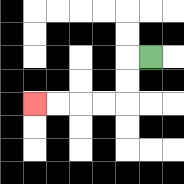{'start': '[6, 2]', 'end': '[1, 4]', 'path_directions': 'L,D,D,L,L,L,L', 'path_coordinates': '[[6, 2], [5, 2], [5, 3], [5, 4], [4, 4], [3, 4], [2, 4], [1, 4]]'}